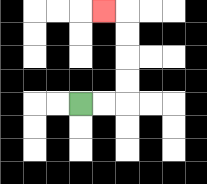{'start': '[3, 4]', 'end': '[4, 0]', 'path_directions': 'R,R,U,U,U,U,L', 'path_coordinates': '[[3, 4], [4, 4], [5, 4], [5, 3], [5, 2], [5, 1], [5, 0], [4, 0]]'}